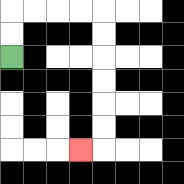{'start': '[0, 2]', 'end': '[3, 6]', 'path_directions': 'U,U,R,R,R,R,D,D,D,D,D,D,L', 'path_coordinates': '[[0, 2], [0, 1], [0, 0], [1, 0], [2, 0], [3, 0], [4, 0], [4, 1], [4, 2], [4, 3], [4, 4], [4, 5], [4, 6], [3, 6]]'}